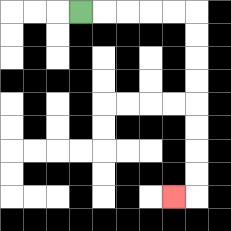{'start': '[3, 0]', 'end': '[7, 8]', 'path_directions': 'R,R,R,R,R,D,D,D,D,D,D,D,D,L', 'path_coordinates': '[[3, 0], [4, 0], [5, 0], [6, 0], [7, 0], [8, 0], [8, 1], [8, 2], [8, 3], [8, 4], [8, 5], [8, 6], [8, 7], [8, 8], [7, 8]]'}